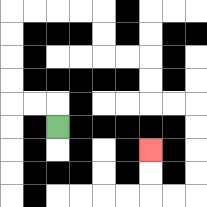{'start': '[2, 5]', 'end': '[6, 6]', 'path_directions': 'U,L,L,U,U,U,U,R,R,R,R,D,D,R,R,D,D,R,R,D,D,D,D,L,L,U,U', 'path_coordinates': '[[2, 5], [2, 4], [1, 4], [0, 4], [0, 3], [0, 2], [0, 1], [0, 0], [1, 0], [2, 0], [3, 0], [4, 0], [4, 1], [4, 2], [5, 2], [6, 2], [6, 3], [6, 4], [7, 4], [8, 4], [8, 5], [8, 6], [8, 7], [8, 8], [7, 8], [6, 8], [6, 7], [6, 6]]'}